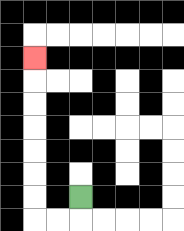{'start': '[3, 8]', 'end': '[1, 2]', 'path_directions': 'D,L,L,U,U,U,U,U,U,U', 'path_coordinates': '[[3, 8], [3, 9], [2, 9], [1, 9], [1, 8], [1, 7], [1, 6], [1, 5], [1, 4], [1, 3], [1, 2]]'}